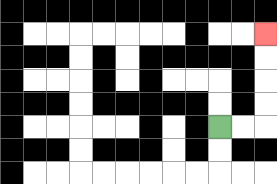{'start': '[9, 5]', 'end': '[11, 1]', 'path_directions': 'R,R,U,U,U,U', 'path_coordinates': '[[9, 5], [10, 5], [11, 5], [11, 4], [11, 3], [11, 2], [11, 1]]'}